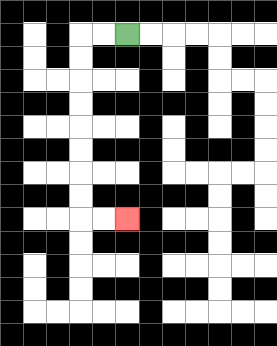{'start': '[5, 1]', 'end': '[5, 9]', 'path_directions': 'L,L,D,D,D,D,D,D,D,D,R,R', 'path_coordinates': '[[5, 1], [4, 1], [3, 1], [3, 2], [3, 3], [3, 4], [3, 5], [3, 6], [3, 7], [3, 8], [3, 9], [4, 9], [5, 9]]'}